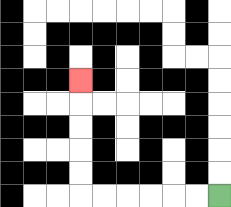{'start': '[9, 8]', 'end': '[3, 3]', 'path_directions': 'L,L,L,L,L,L,U,U,U,U,U', 'path_coordinates': '[[9, 8], [8, 8], [7, 8], [6, 8], [5, 8], [4, 8], [3, 8], [3, 7], [3, 6], [3, 5], [3, 4], [3, 3]]'}